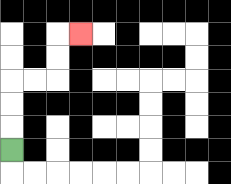{'start': '[0, 6]', 'end': '[3, 1]', 'path_directions': 'U,U,U,R,R,U,U,R', 'path_coordinates': '[[0, 6], [0, 5], [0, 4], [0, 3], [1, 3], [2, 3], [2, 2], [2, 1], [3, 1]]'}